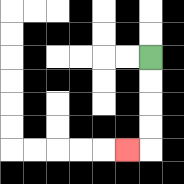{'start': '[6, 2]', 'end': '[5, 6]', 'path_directions': 'D,D,D,D,L', 'path_coordinates': '[[6, 2], [6, 3], [6, 4], [6, 5], [6, 6], [5, 6]]'}